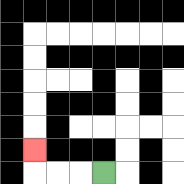{'start': '[4, 7]', 'end': '[1, 6]', 'path_directions': 'L,L,L,U', 'path_coordinates': '[[4, 7], [3, 7], [2, 7], [1, 7], [1, 6]]'}